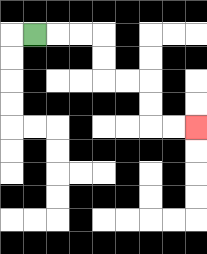{'start': '[1, 1]', 'end': '[8, 5]', 'path_directions': 'R,R,R,D,D,R,R,D,D,R,R', 'path_coordinates': '[[1, 1], [2, 1], [3, 1], [4, 1], [4, 2], [4, 3], [5, 3], [6, 3], [6, 4], [6, 5], [7, 5], [8, 5]]'}